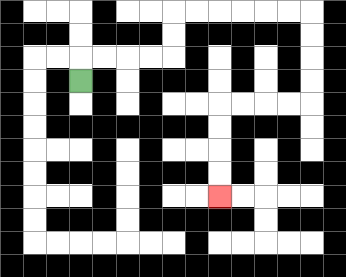{'start': '[3, 3]', 'end': '[9, 8]', 'path_directions': 'U,R,R,R,R,U,U,R,R,R,R,R,R,D,D,D,D,L,L,L,L,D,D,D,D', 'path_coordinates': '[[3, 3], [3, 2], [4, 2], [5, 2], [6, 2], [7, 2], [7, 1], [7, 0], [8, 0], [9, 0], [10, 0], [11, 0], [12, 0], [13, 0], [13, 1], [13, 2], [13, 3], [13, 4], [12, 4], [11, 4], [10, 4], [9, 4], [9, 5], [9, 6], [9, 7], [9, 8]]'}